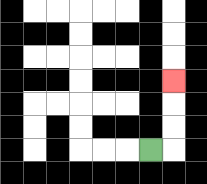{'start': '[6, 6]', 'end': '[7, 3]', 'path_directions': 'R,U,U,U', 'path_coordinates': '[[6, 6], [7, 6], [7, 5], [7, 4], [7, 3]]'}